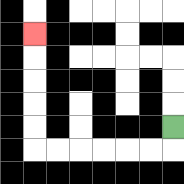{'start': '[7, 5]', 'end': '[1, 1]', 'path_directions': 'D,L,L,L,L,L,L,U,U,U,U,U', 'path_coordinates': '[[7, 5], [7, 6], [6, 6], [5, 6], [4, 6], [3, 6], [2, 6], [1, 6], [1, 5], [1, 4], [1, 3], [1, 2], [1, 1]]'}